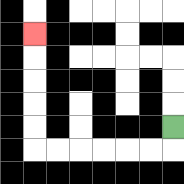{'start': '[7, 5]', 'end': '[1, 1]', 'path_directions': 'D,L,L,L,L,L,L,U,U,U,U,U', 'path_coordinates': '[[7, 5], [7, 6], [6, 6], [5, 6], [4, 6], [3, 6], [2, 6], [1, 6], [1, 5], [1, 4], [1, 3], [1, 2], [1, 1]]'}